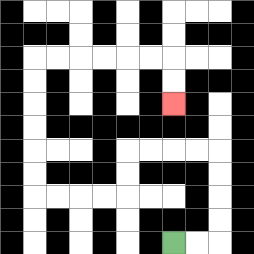{'start': '[7, 10]', 'end': '[7, 4]', 'path_directions': 'R,R,U,U,U,U,L,L,L,L,D,D,L,L,L,L,U,U,U,U,U,U,R,R,R,R,R,R,D,D', 'path_coordinates': '[[7, 10], [8, 10], [9, 10], [9, 9], [9, 8], [9, 7], [9, 6], [8, 6], [7, 6], [6, 6], [5, 6], [5, 7], [5, 8], [4, 8], [3, 8], [2, 8], [1, 8], [1, 7], [1, 6], [1, 5], [1, 4], [1, 3], [1, 2], [2, 2], [3, 2], [4, 2], [5, 2], [6, 2], [7, 2], [7, 3], [7, 4]]'}